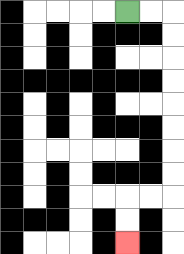{'start': '[5, 0]', 'end': '[5, 10]', 'path_directions': 'R,R,D,D,D,D,D,D,D,D,L,L,D,D', 'path_coordinates': '[[5, 0], [6, 0], [7, 0], [7, 1], [7, 2], [7, 3], [7, 4], [7, 5], [7, 6], [7, 7], [7, 8], [6, 8], [5, 8], [5, 9], [5, 10]]'}